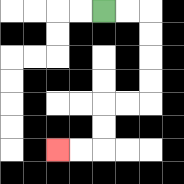{'start': '[4, 0]', 'end': '[2, 6]', 'path_directions': 'R,R,D,D,D,D,L,L,D,D,L,L', 'path_coordinates': '[[4, 0], [5, 0], [6, 0], [6, 1], [6, 2], [6, 3], [6, 4], [5, 4], [4, 4], [4, 5], [4, 6], [3, 6], [2, 6]]'}